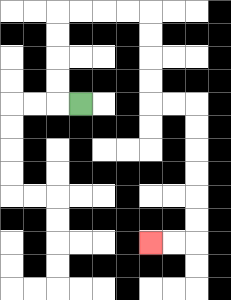{'start': '[3, 4]', 'end': '[6, 10]', 'path_directions': 'L,U,U,U,U,R,R,R,R,D,D,D,D,R,R,D,D,D,D,D,D,L,L', 'path_coordinates': '[[3, 4], [2, 4], [2, 3], [2, 2], [2, 1], [2, 0], [3, 0], [4, 0], [5, 0], [6, 0], [6, 1], [6, 2], [6, 3], [6, 4], [7, 4], [8, 4], [8, 5], [8, 6], [8, 7], [8, 8], [8, 9], [8, 10], [7, 10], [6, 10]]'}